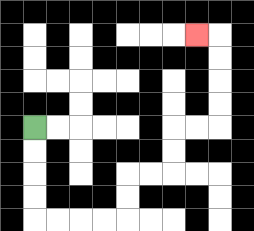{'start': '[1, 5]', 'end': '[8, 1]', 'path_directions': 'D,D,D,D,R,R,R,R,U,U,R,R,U,U,R,R,U,U,U,U,L', 'path_coordinates': '[[1, 5], [1, 6], [1, 7], [1, 8], [1, 9], [2, 9], [3, 9], [4, 9], [5, 9], [5, 8], [5, 7], [6, 7], [7, 7], [7, 6], [7, 5], [8, 5], [9, 5], [9, 4], [9, 3], [9, 2], [9, 1], [8, 1]]'}